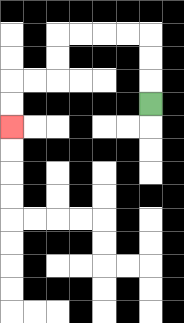{'start': '[6, 4]', 'end': '[0, 5]', 'path_directions': 'U,U,U,L,L,L,L,D,D,L,L,D,D', 'path_coordinates': '[[6, 4], [6, 3], [6, 2], [6, 1], [5, 1], [4, 1], [3, 1], [2, 1], [2, 2], [2, 3], [1, 3], [0, 3], [0, 4], [0, 5]]'}